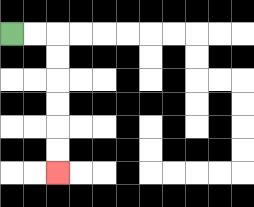{'start': '[0, 1]', 'end': '[2, 7]', 'path_directions': 'R,R,D,D,D,D,D,D', 'path_coordinates': '[[0, 1], [1, 1], [2, 1], [2, 2], [2, 3], [2, 4], [2, 5], [2, 6], [2, 7]]'}